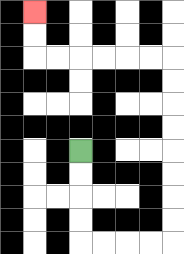{'start': '[3, 6]', 'end': '[1, 0]', 'path_directions': 'D,D,D,D,R,R,R,R,U,U,U,U,U,U,U,U,L,L,L,L,L,L,U,U', 'path_coordinates': '[[3, 6], [3, 7], [3, 8], [3, 9], [3, 10], [4, 10], [5, 10], [6, 10], [7, 10], [7, 9], [7, 8], [7, 7], [7, 6], [7, 5], [7, 4], [7, 3], [7, 2], [6, 2], [5, 2], [4, 2], [3, 2], [2, 2], [1, 2], [1, 1], [1, 0]]'}